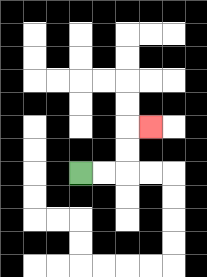{'start': '[3, 7]', 'end': '[6, 5]', 'path_directions': 'R,R,U,U,R', 'path_coordinates': '[[3, 7], [4, 7], [5, 7], [5, 6], [5, 5], [6, 5]]'}